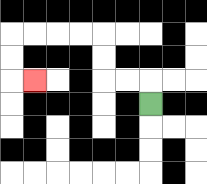{'start': '[6, 4]', 'end': '[1, 3]', 'path_directions': 'U,L,L,U,U,L,L,L,L,D,D,R', 'path_coordinates': '[[6, 4], [6, 3], [5, 3], [4, 3], [4, 2], [4, 1], [3, 1], [2, 1], [1, 1], [0, 1], [0, 2], [0, 3], [1, 3]]'}